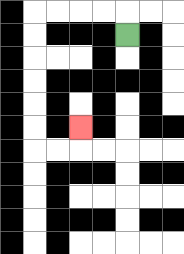{'start': '[5, 1]', 'end': '[3, 5]', 'path_directions': 'U,L,L,L,L,D,D,D,D,D,D,R,R,U', 'path_coordinates': '[[5, 1], [5, 0], [4, 0], [3, 0], [2, 0], [1, 0], [1, 1], [1, 2], [1, 3], [1, 4], [1, 5], [1, 6], [2, 6], [3, 6], [3, 5]]'}